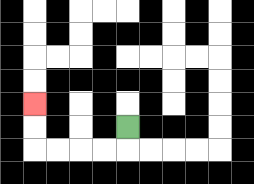{'start': '[5, 5]', 'end': '[1, 4]', 'path_directions': 'D,L,L,L,L,U,U', 'path_coordinates': '[[5, 5], [5, 6], [4, 6], [3, 6], [2, 6], [1, 6], [1, 5], [1, 4]]'}